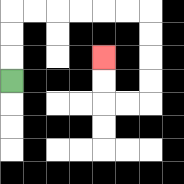{'start': '[0, 3]', 'end': '[4, 2]', 'path_directions': 'U,U,U,R,R,R,R,R,R,D,D,D,D,L,L,U,U', 'path_coordinates': '[[0, 3], [0, 2], [0, 1], [0, 0], [1, 0], [2, 0], [3, 0], [4, 0], [5, 0], [6, 0], [6, 1], [6, 2], [6, 3], [6, 4], [5, 4], [4, 4], [4, 3], [4, 2]]'}